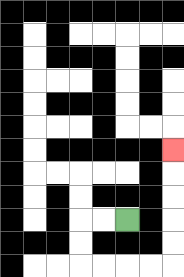{'start': '[5, 9]', 'end': '[7, 6]', 'path_directions': 'L,L,D,D,R,R,R,R,U,U,U,U,U', 'path_coordinates': '[[5, 9], [4, 9], [3, 9], [3, 10], [3, 11], [4, 11], [5, 11], [6, 11], [7, 11], [7, 10], [7, 9], [7, 8], [7, 7], [7, 6]]'}